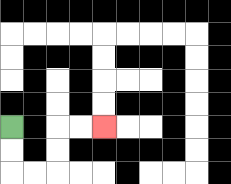{'start': '[0, 5]', 'end': '[4, 5]', 'path_directions': 'D,D,R,R,U,U,R,R', 'path_coordinates': '[[0, 5], [0, 6], [0, 7], [1, 7], [2, 7], [2, 6], [2, 5], [3, 5], [4, 5]]'}